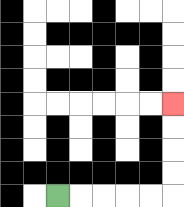{'start': '[2, 8]', 'end': '[7, 4]', 'path_directions': 'R,R,R,R,R,U,U,U,U', 'path_coordinates': '[[2, 8], [3, 8], [4, 8], [5, 8], [6, 8], [7, 8], [7, 7], [7, 6], [7, 5], [7, 4]]'}